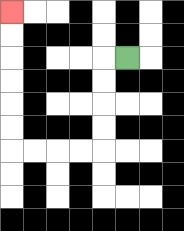{'start': '[5, 2]', 'end': '[0, 0]', 'path_directions': 'L,D,D,D,D,L,L,L,L,U,U,U,U,U,U', 'path_coordinates': '[[5, 2], [4, 2], [4, 3], [4, 4], [4, 5], [4, 6], [3, 6], [2, 6], [1, 6], [0, 6], [0, 5], [0, 4], [0, 3], [0, 2], [0, 1], [0, 0]]'}